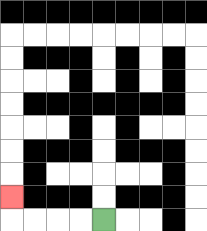{'start': '[4, 9]', 'end': '[0, 8]', 'path_directions': 'L,L,L,L,U', 'path_coordinates': '[[4, 9], [3, 9], [2, 9], [1, 9], [0, 9], [0, 8]]'}